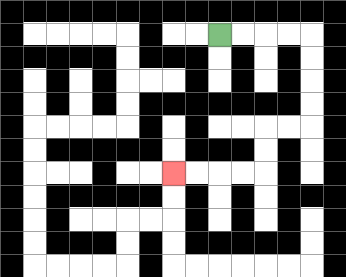{'start': '[9, 1]', 'end': '[7, 7]', 'path_directions': 'R,R,R,R,D,D,D,D,L,L,D,D,L,L,L,L', 'path_coordinates': '[[9, 1], [10, 1], [11, 1], [12, 1], [13, 1], [13, 2], [13, 3], [13, 4], [13, 5], [12, 5], [11, 5], [11, 6], [11, 7], [10, 7], [9, 7], [8, 7], [7, 7]]'}